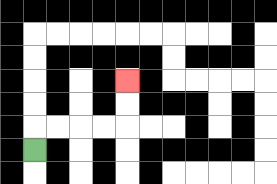{'start': '[1, 6]', 'end': '[5, 3]', 'path_directions': 'U,R,R,R,R,U,U', 'path_coordinates': '[[1, 6], [1, 5], [2, 5], [3, 5], [4, 5], [5, 5], [5, 4], [5, 3]]'}